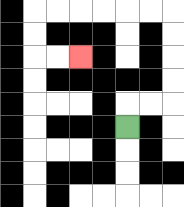{'start': '[5, 5]', 'end': '[3, 2]', 'path_directions': 'U,R,R,U,U,U,U,L,L,L,L,L,L,D,D,R,R', 'path_coordinates': '[[5, 5], [5, 4], [6, 4], [7, 4], [7, 3], [7, 2], [7, 1], [7, 0], [6, 0], [5, 0], [4, 0], [3, 0], [2, 0], [1, 0], [1, 1], [1, 2], [2, 2], [3, 2]]'}